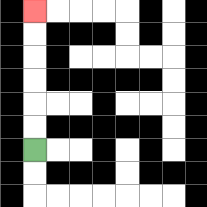{'start': '[1, 6]', 'end': '[1, 0]', 'path_directions': 'U,U,U,U,U,U', 'path_coordinates': '[[1, 6], [1, 5], [1, 4], [1, 3], [1, 2], [1, 1], [1, 0]]'}